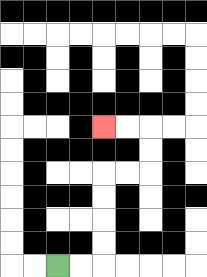{'start': '[2, 11]', 'end': '[4, 5]', 'path_directions': 'R,R,U,U,U,U,R,R,U,U,L,L', 'path_coordinates': '[[2, 11], [3, 11], [4, 11], [4, 10], [4, 9], [4, 8], [4, 7], [5, 7], [6, 7], [6, 6], [6, 5], [5, 5], [4, 5]]'}